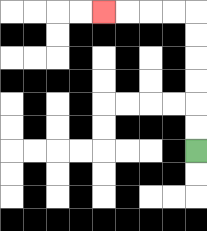{'start': '[8, 6]', 'end': '[4, 0]', 'path_directions': 'U,U,U,U,U,U,L,L,L,L', 'path_coordinates': '[[8, 6], [8, 5], [8, 4], [8, 3], [8, 2], [8, 1], [8, 0], [7, 0], [6, 0], [5, 0], [4, 0]]'}